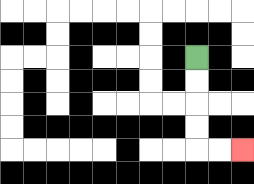{'start': '[8, 2]', 'end': '[10, 6]', 'path_directions': 'D,D,D,D,R,R', 'path_coordinates': '[[8, 2], [8, 3], [8, 4], [8, 5], [8, 6], [9, 6], [10, 6]]'}